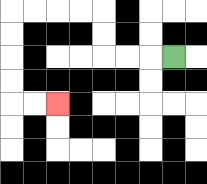{'start': '[7, 2]', 'end': '[2, 4]', 'path_directions': 'L,L,L,U,U,L,L,L,L,D,D,D,D,R,R', 'path_coordinates': '[[7, 2], [6, 2], [5, 2], [4, 2], [4, 1], [4, 0], [3, 0], [2, 0], [1, 0], [0, 0], [0, 1], [0, 2], [0, 3], [0, 4], [1, 4], [2, 4]]'}